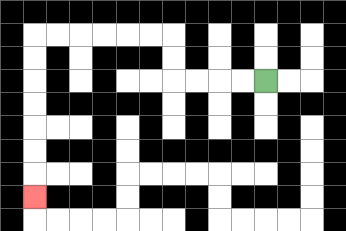{'start': '[11, 3]', 'end': '[1, 8]', 'path_directions': 'L,L,L,L,U,U,L,L,L,L,L,L,D,D,D,D,D,D,D', 'path_coordinates': '[[11, 3], [10, 3], [9, 3], [8, 3], [7, 3], [7, 2], [7, 1], [6, 1], [5, 1], [4, 1], [3, 1], [2, 1], [1, 1], [1, 2], [1, 3], [1, 4], [1, 5], [1, 6], [1, 7], [1, 8]]'}